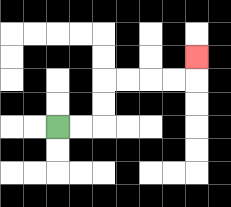{'start': '[2, 5]', 'end': '[8, 2]', 'path_directions': 'R,R,U,U,R,R,R,R,U', 'path_coordinates': '[[2, 5], [3, 5], [4, 5], [4, 4], [4, 3], [5, 3], [6, 3], [7, 3], [8, 3], [8, 2]]'}